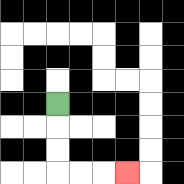{'start': '[2, 4]', 'end': '[5, 7]', 'path_directions': 'D,D,D,R,R,R', 'path_coordinates': '[[2, 4], [2, 5], [2, 6], [2, 7], [3, 7], [4, 7], [5, 7]]'}